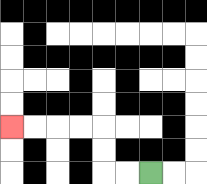{'start': '[6, 7]', 'end': '[0, 5]', 'path_directions': 'L,L,U,U,L,L,L,L', 'path_coordinates': '[[6, 7], [5, 7], [4, 7], [4, 6], [4, 5], [3, 5], [2, 5], [1, 5], [0, 5]]'}